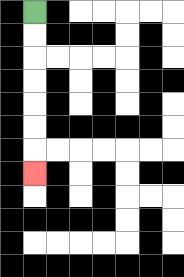{'start': '[1, 0]', 'end': '[1, 7]', 'path_directions': 'D,D,D,D,D,D,D', 'path_coordinates': '[[1, 0], [1, 1], [1, 2], [1, 3], [1, 4], [1, 5], [1, 6], [1, 7]]'}